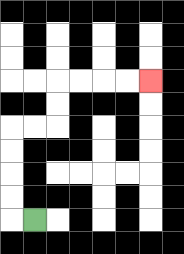{'start': '[1, 9]', 'end': '[6, 3]', 'path_directions': 'L,U,U,U,U,R,R,U,U,R,R,R,R', 'path_coordinates': '[[1, 9], [0, 9], [0, 8], [0, 7], [0, 6], [0, 5], [1, 5], [2, 5], [2, 4], [2, 3], [3, 3], [4, 3], [5, 3], [6, 3]]'}